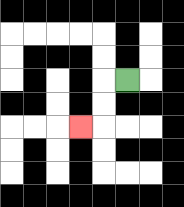{'start': '[5, 3]', 'end': '[3, 5]', 'path_directions': 'L,D,D,L', 'path_coordinates': '[[5, 3], [4, 3], [4, 4], [4, 5], [3, 5]]'}